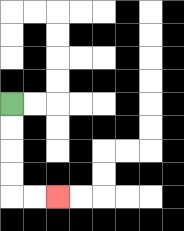{'start': '[0, 4]', 'end': '[2, 8]', 'path_directions': 'D,D,D,D,R,R', 'path_coordinates': '[[0, 4], [0, 5], [0, 6], [0, 7], [0, 8], [1, 8], [2, 8]]'}